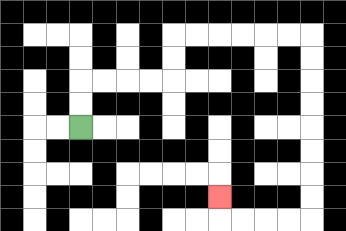{'start': '[3, 5]', 'end': '[9, 8]', 'path_directions': 'U,U,R,R,R,R,U,U,R,R,R,R,R,R,D,D,D,D,D,D,D,D,L,L,L,L,U', 'path_coordinates': '[[3, 5], [3, 4], [3, 3], [4, 3], [5, 3], [6, 3], [7, 3], [7, 2], [7, 1], [8, 1], [9, 1], [10, 1], [11, 1], [12, 1], [13, 1], [13, 2], [13, 3], [13, 4], [13, 5], [13, 6], [13, 7], [13, 8], [13, 9], [12, 9], [11, 9], [10, 9], [9, 9], [9, 8]]'}